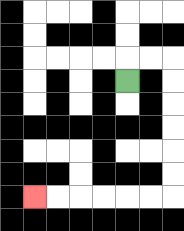{'start': '[5, 3]', 'end': '[1, 8]', 'path_directions': 'U,R,R,D,D,D,D,D,D,L,L,L,L,L,L', 'path_coordinates': '[[5, 3], [5, 2], [6, 2], [7, 2], [7, 3], [7, 4], [7, 5], [7, 6], [7, 7], [7, 8], [6, 8], [5, 8], [4, 8], [3, 8], [2, 8], [1, 8]]'}